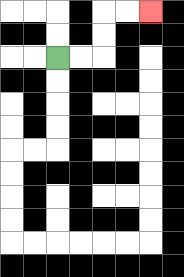{'start': '[2, 2]', 'end': '[6, 0]', 'path_directions': 'R,R,U,U,R,R', 'path_coordinates': '[[2, 2], [3, 2], [4, 2], [4, 1], [4, 0], [5, 0], [6, 0]]'}